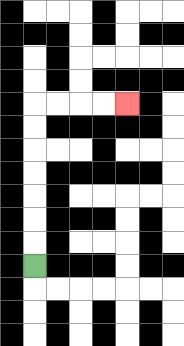{'start': '[1, 11]', 'end': '[5, 4]', 'path_directions': 'U,U,U,U,U,U,U,R,R,R,R', 'path_coordinates': '[[1, 11], [1, 10], [1, 9], [1, 8], [1, 7], [1, 6], [1, 5], [1, 4], [2, 4], [3, 4], [4, 4], [5, 4]]'}